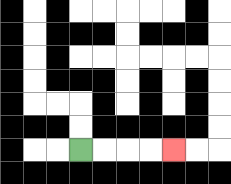{'start': '[3, 6]', 'end': '[7, 6]', 'path_directions': 'R,R,R,R', 'path_coordinates': '[[3, 6], [4, 6], [5, 6], [6, 6], [7, 6]]'}